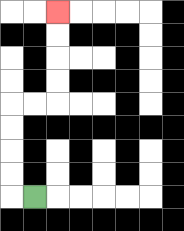{'start': '[1, 8]', 'end': '[2, 0]', 'path_directions': 'L,U,U,U,U,R,R,U,U,U,U', 'path_coordinates': '[[1, 8], [0, 8], [0, 7], [0, 6], [0, 5], [0, 4], [1, 4], [2, 4], [2, 3], [2, 2], [2, 1], [2, 0]]'}